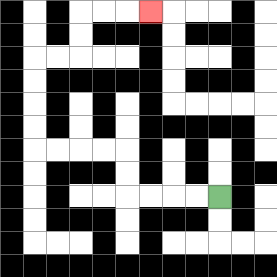{'start': '[9, 8]', 'end': '[6, 0]', 'path_directions': 'L,L,L,L,U,U,L,L,L,L,U,U,U,U,R,R,U,U,R,R,R', 'path_coordinates': '[[9, 8], [8, 8], [7, 8], [6, 8], [5, 8], [5, 7], [5, 6], [4, 6], [3, 6], [2, 6], [1, 6], [1, 5], [1, 4], [1, 3], [1, 2], [2, 2], [3, 2], [3, 1], [3, 0], [4, 0], [5, 0], [6, 0]]'}